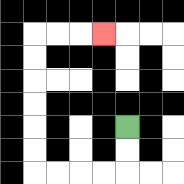{'start': '[5, 5]', 'end': '[4, 1]', 'path_directions': 'D,D,L,L,L,L,U,U,U,U,U,U,R,R,R', 'path_coordinates': '[[5, 5], [5, 6], [5, 7], [4, 7], [3, 7], [2, 7], [1, 7], [1, 6], [1, 5], [1, 4], [1, 3], [1, 2], [1, 1], [2, 1], [3, 1], [4, 1]]'}